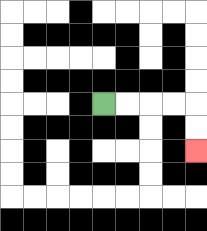{'start': '[4, 4]', 'end': '[8, 6]', 'path_directions': 'R,R,R,R,D,D', 'path_coordinates': '[[4, 4], [5, 4], [6, 4], [7, 4], [8, 4], [8, 5], [8, 6]]'}